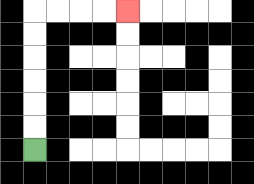{'start': '[1, 6]', 'end': '[5, 0]', 'path_directions': 'U,U,U,U,U,U,R,R,R,R', 'path_coordinates': '[[1, 6], [1, 5], [1, 4], [1, 3], [1, 2], [1, 1], [1, 0], [2, 0], [3, 0], [4, 0], [5, 0]]'}